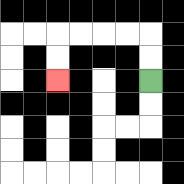{'start': '[6, 3]', 'end': '[2, 3]', 'path_directions': 'U,U,L,L,L,L,D,D', 'path_coordinates': '[[6, 3], [6, 2], [6, 1], [5, 1], [4, 1], [3, 1], [2, 1], [2, 2], [2, 3]]'}